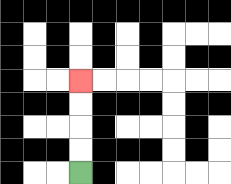{'start': '[3, 7]', 'end': '[3, 3]', 'path_directions': 'U,U,U,U', 'path_coordinates': '[[3, 7], [3, 6], [3, 5], [3, 4], [3, 3]]'}